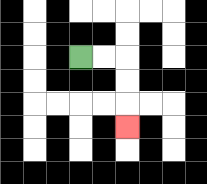{'start': '[3, 2]', 'end': '[5, 5]', 'path_directions': 'R,R,D,D,D', 'path_coordinates': '[[3, 2], [4, 2], [5, 2], [5, 3], [5, 4], [5, 5]]'}